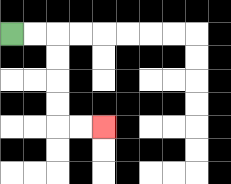{'start': '[0, 1]', 'end': '[4, 5]', 'path_directions': 'R,R,D,D,D,D,R,R', 'path_coordinates': '[[0, 1], [1, 1], [2, 1], [2, 2], [2, 3], [2, 4], [2, 5], [3, 5], [4, 5]]'}